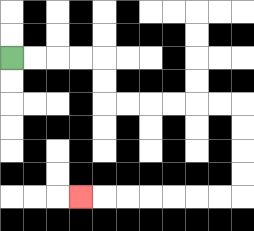{'start': '[0, 2]', 'end': '[3, 8]', 'path_directions': 'R,R,R,R,D,D,R,R,R,R,R,R,D,D,D,D,L,L,L,L,L,L,L', 'path_coordinates': '[[0, 2], [1, 2], [2, 2], [3, 2], [4, 2], [4, 3], [4, 4], [5, 4], [6, 4], [7, 4], [8, 4], [9, 4], [10, 4], [10, 5], [10, 6], [10, 7], [10, 8], [9, 8], [8, 8], [7, 8], [6, 8], [5, 8], [4, 8], [3, 8]]'}